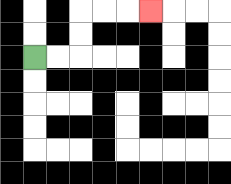{'start': '[1, 2]', 'end': '[6, 0]', 'path_directions': 'R,R,U,U,R,R,R', 'path_coordinates': '[[1, 2], [2, 2], [3, 2], [3, 1], [3, 0], [4, 0], [5, 0], [6, 0]]'}